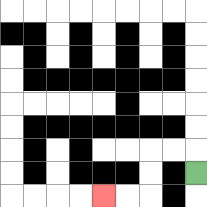{'start': '[8, 7]', 'end': '[4, 8]', 'path_directions': 'U,L,L,D,D,L,L', 'path_coordinates': '[[8, 7], [8, 6], [7, 6], [6, 6], [6, 7], [6, 8], [5, 8], [4, 8]]'}